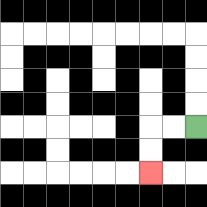{'start': '[8, 5]', 'end': '[6, 7]', 'path_directions': 'L,L,D,D', 'path_coordinates': '[[8, 5], [7, 5], [6, 5], [6, 6], [6, 7]]'}